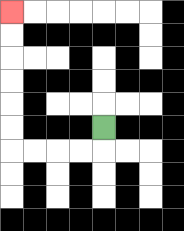{'start': '[4, 5]', 'end': '[0, 0]', 'path_directions': 'D,L,L,L,L,U,U,U,U,U,U', 'path_coordinates': '[[4, 5], [4, 6], [3, 6], [2, 6], [1, 6], [0, 6], [0, 5], [0, 4], [0, 3], [0, 2], [0, 1], [0, 0]]'}